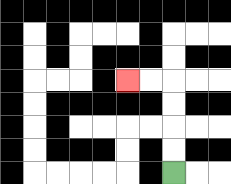{'start': '[7, 7]', 'end': '[5, 3]', 'path_directions': 'U,U,U,U,L,L', 'path_coordinates': '[[7, 7], [7, 6], [7, 5], [7, 4], [7, 3], [6, 3], [5, 3]]'}